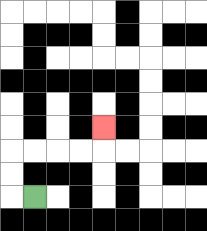{'start': '[1, 8]', 'end': '[4, 5]', 'path_directions': 'L,U,U,R,R,R,R,U', 'path_coordinates': '[[1, 8], [0, 8], [0, 7], [0, 6], [1, 6], [2, 6], [3, 6], [4, 6], [4, 5]]'}